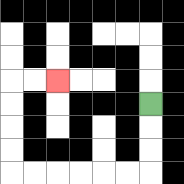{'start': '[6, 4]', 'end': '[2, 3]', 'path_directions': 'D,D,D,L,L,L,L,L,L,U,U,U,U,R,R', 'path_coordinates': '[[6, 4], [6, 5], [6, 6], [6, 7], [5, 7], [4, 7], [3, 7], [2, 7], [1, 7], [0, 7], [0, 6], [0, 5], [0, 4], [0, 3], [1, 3], [2, 3]]'}